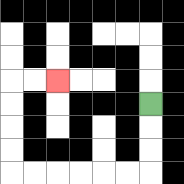{'start': '[6, 4]', 'end': '[2, 3]', 'path_directions': 'D,D,D,L,L,L,L,L,L,U,U,U,U,R,R', 'path_coordinates': '[[6, 4], [6, 5], [6, 6], [6, 7], [5, 7], [4, 7], [3, 7], [2, 7], [1, 7], [0, 7], [0, 6], [0, 5], [0, 4], [0, 3], [1, 3], [2, 3]]'}